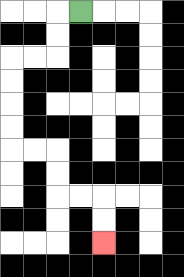{'start': '[3, 0]', 'end': '[4, 10]', 'path_directions': 'L,D,D,L,L,D,D,D,D,R,R,D,D,R,R,D,D', 'path_coordinates': '[[3, 0], [2, 0], [2, 1], [2, 2], [1, 2], [0, 2], [0, 3], [0, 4], [0, 5], [0, 6], [1, 6], [2, 6], [2, 7], [2, 8], [3, 8], [4, 8], [4, 9], [4, 10]]'}